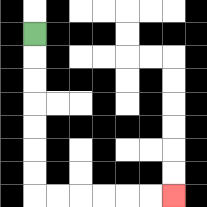{'start': '[1, 1]', 'end': '[7, 8]', 'path_directions': 'D,D,D,D,D,D,D,R,R,R,R,R,R', 'path_coordinates': '[[1, 1], [1, 2], [1, 3], [1, 4], [1, 5], [1, 6], [1, 7], [1, 8], [2, 8], [3, 8], [4, 8], [5, 8], [6, 8], [7, 8]]'}